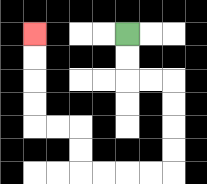{'start': '[5, 1]', 'end': '[1, 1]', 'path_directions': 'D,D,R,R,D,D,D,D,L,L,L,L,U,U,L,L,U,U,U,U', 'path_coordinates': '[[5, 1], [5, 2], [5, 3], [6, 3], [7, 3], [7, 4], [7, 5], [7, 6], [7, 7], [6, 7], [5, 7], [4, 7], [3, 7], [3, 6], [3, 5], [2, 5], [1, 5], [1, 4], [1, 3], [1, 2], [1, 1]]'}